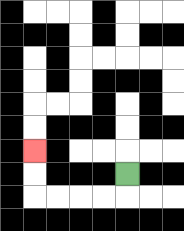{'start': '[5, 7]', 'end': '[1, 6]', 'path_directions': 'D,L,L,L,L,U,U', 'path_coordinates': '[[5, 7], [5, 8], [4, 8], [3, 8], [2, 8], [1, 8], [1, 7], [1, 6]]'}